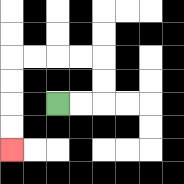{'start': '[2, 4]', 'end': '[0, 6]', 'path_directions': 'R,R,U,U,L,L,L,L,D,D,D,D', 'path_coordinates': '[[2, 4], [3, 4], [4, 4], [4, 3], [4, 2], [3, 2], [2, 2], [1, 2], [0, 2], [0, 3], [0, 4], [0, 5], [0, 6]]'}